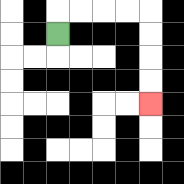{'start': '[2, 1]', 'end': '[6, 4]', 'path_directions': 'U,R,R,R,R,D,D,D,D', 'path_coordinates': '[[2, 1], [2, 0], [3, 0], [4, 0], [5, 0], [6, 0], [6, 1], [6, 2], [6, 3], [6, 4]]'}